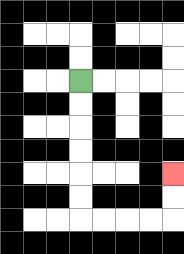{'start': '[3, 3]', 'end': '[7, 7]', 'path_directions': 'D,D,D,D,D,D,R,R,R,R,U,U', 'path_coordinates': '[[3, 3], [3, 4], [3, 5], [3, 6], [3, 7], [3, 8], [3, 9], [4, 9], [5, 9], [6, 9], [7, 9], [7, 8], [7, 7]]'}